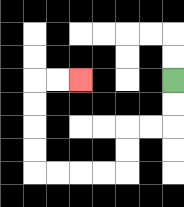{'start': '[7, 3]', 'end': '[3, 3]', 'path_directions': 'D,D,L,L,D,D,L,L,L,L,U,U,U,U,R,R', 'path_coordinates': '[[7, 3], [7, 4], [7, 5], [6, 5], [5, 5], [5, 6], [5, 7], [4, 7], [3, 7], [2, 7], [1, 7], [1, 6], [1, 5], [1, 4], [1, 3], [2, 3], [3, 3]]'}